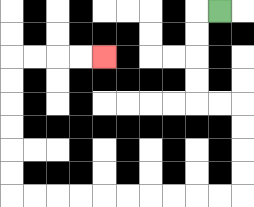{'start': '[9, 0]', 'end': '[4, 2]', 'path_directions': 'L,D,D,D,D,R,R,D,D,D,D,L,L,L,L,L,L,L,L,L,L,U,U,U,U,U,U,R,R,R,R', 'path_coordinates': '[[9, 0], [8, 0], [8, 1], [8, 2], [8, 3], [8, 4], [9, 4], [10, 4], [10, 5], [10, 6], [10, 7], [10, 8], [9, 8], [8, 8], [7, 8], [6, 8], [5, 8], [4, 8], [3, 8], [2, 8], [1, 8], [0, 8], [0, 7], [0, 6], [0, 5], [0, 4], [0, 3], [0, 2], [1, 2], [2, 2], [3, 2], [4, 2]]'}